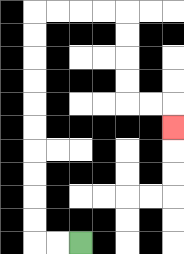{'start': '[3, 10]', 'end': '[7, 5]', 'path_directions': 'L,L,U,U,U,U,U,U,U,U,U,U,R,R,R,R,D,D,D,D,R,R,D', 'path_coordinates': '[[3, 10], [2, 10], [1, 10], [1, 9], [1, 8], [1, 7], [1, 6], [1, 5], [1, 4], [1, 3], [1, 2], [1, 1], [1, 0], [2, 0], [3, 0], [4, 0], [5, 0], [5, 1], [5, 2], [5, 3], [5, 4], [6, 4], [7, 4], [7, 5]]'}